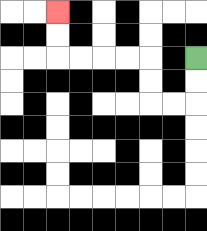{'start': '[8, 2]', 'end': '[2, 0]', 'path_directions': 'D,D,L,L,U,U,L,L,L,L,U,U', 'path_coordinates': '[[8, 2], [8, 3], [8, 4], [7, 4], [6, 4], [6, 3], [6, 2], [5, 2], [4, 2], [3, 2], [2, 2], [2, 1], [2, 0]]'}